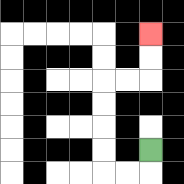{'start': '[6, 6]', 'end': '[6, 1]', 'path_directions': 'D,L,L,U,U,U,U,R,R,U,U', 'path_coordinates': '[[6, 6], [6, 7], [5, 7], [4, 7], [4, 6], [4, 5], [4, 4], [4, 3], [5, 3], [6, 3], [6, 2], [6, 1]]'}